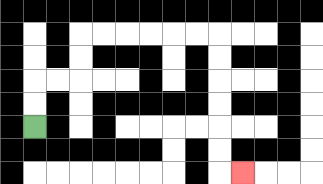{'start': '[1, 5]', 'end': '[10, 7]', 'path_directions': 'U,U,R,R,U,U,R,R,R,R,R,R,D,D,D,D,D,D,R', 'path_coordinates': '[[1, 5], [1, 4], [1, 3], [2, 3], [3, 3], [3, 2], [3, 1], [4, 1], [5, 1], [6, 1], [7, 1], [8, 1], [9, 1], [9, 2], [9, 3], [9, 4], [9, 5], [9, 6], [9, 7], [10, 7]]'}